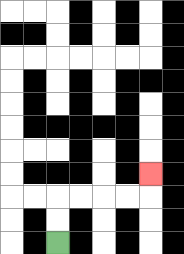{'start': '[2, 10]', 'end': '[6, 7]', 'path_directions': 'U,U,R,R,R,R,U', 'path_coordinates': '[[2, 10], [2, 9], [2, 8], [3, 8], [4, 8], [5, 8], [6, 8], [6, 7]]'}